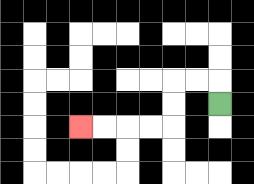{'start': '[9, 4]', 'end': '[3, 5]', 'path_directions': 'U,L,L,D,D,L,L,L,L', 'path_coordinates': '[[9, 4], [9, 3], [8, 3], [7, 3], [7, 4], [7, 5], [6, 5], [5, 5], [4, 5], [3, 5]]'}